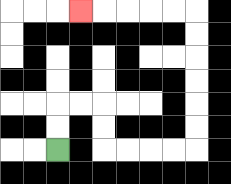{'start': '[2, 6]', 'end': '[3, 0]', 'path_directions': 'U,U,R,R,D,D,R,R,R,R,U,U,U,U,U,U,L,L,L,L,L', 'path_coordinates': '[[2, 6], [2, 5], [2, 4], [3, 4], [4, 4], [4, 5], [4, 6], [5, 6], [6, 6], [7, 6], [8, 6], [8, 5], [8, 4], [8, 3], [8, 2], [8, 1], [8, 0], [7, 0], [6, 0], [5, 0], [4, 0], [3, 0]]'}